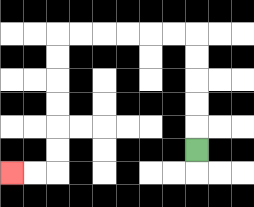{'start': '[8, 6]', 'end': '[0, 7]', 'path_directions': 'U,U,U,U,U,L,L,L,L,L,L,D,D,D,D,D,D,L,L', 'path_coordinates': '[[8, 6], [8, 5], [8, 4], [8, 3], [8, 2], [8, 1], [7, 1], [6, 1], [5, 1], [4, 1], [3, 1], [2, 1], [2, 2], [2, 3], [2, 4], [2, 5], [2, 6], [2, 7], [1, 7], [0, 7]]'}